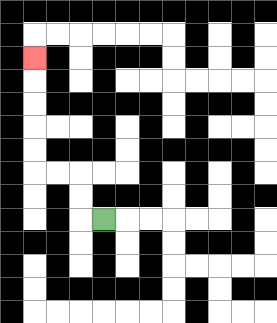{'start': '[4, 9]', 'end': '[1, 2]', 'path_directions': 'L,U,U,L,L,U,U,U,U,U', 'path_coordinates': '[[4, 9], [3, 9], [3, 8], [3, 7], [2, 7], [1, 7], [1, 6], [1, 5], [1, 4], [1, 3], [1, 2]]'}